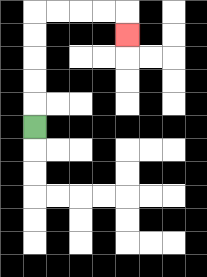{'start': '[1, 5]', 'end': '[5, 1]', 'path_directions': 'U,U,U,U,U,R,R,R,R,D', 'path_coordinates': '[[1, 5], [1, 4], [1, 3], [1, 2], [1, 1], [1, 0], [2, 0], [3, 0], [4, 0], [5, 0], [5, 1]]'}